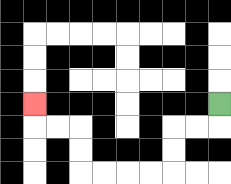{'start': '[9, 4]', 'end': '[1, 4]', 'path_directions': 'D,L,L,D,D,L,L,L,L,U,U,L,L,U', 'path_coordinates': '[[9, 4], [9, 5], [8, 5], [7, 5], [7, 6], [7, 7], [6, 7], [5, 7], [4, 7], [3, 7], [3, 6], [3, 5], [2, 5], [1, 5], [1, 4]]'}